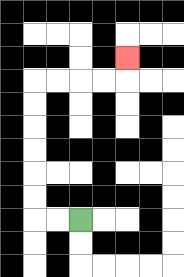{'start': '[3, 9]', 'end': '[5, 2]', 'path_directions': 'L,L,U,U,U,U,U,U,R,R,R,R,U', 'path_coordinates': '[[3, 9], [2, 9], [1, 9], [1, 8], [1, 7], [1, 6], [1, 5], [1, 4], [1, 3], [2, 3], [3, 3], [4, 3], [5, 3], [5, 2]]'}